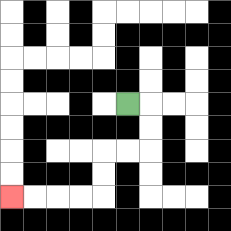{'start': '[5, 4]', 'end': '[0, 8]', 'path_directions': 'R,D,D,L,L,D,D,L,L,L,L', 'path_coordinates': '[[5, 4], [6, 4], [6, 5], [6, 6], [5, 6], [4, 6], [4, 7], [4, 8], [3, 8], [2, 8], [1, 8], [0, 8]]'}